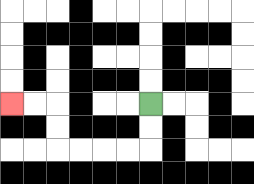{'start': '[6, 4]', 'end': '[0, 4]', 'path_directions': 'D,D,L,L,L,L,U,U,L,L', 'path_coordinates': '[[6, 4], [6, 5], [6, 6], [5, 6], [4, 6], [3, 6], [2, 6], [2, 5], [2, 4], [1, 4], [0, 4]]'}